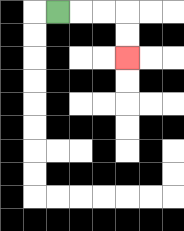{'start': '[2, 0]', 'end': '[5, 2]', 'path_directions': 'R,R,R,D,D', 'path_coordinates': '[[2, 0], [3, 0], [4, 0], [5, 0], [5, 1], [5, 2]]'}